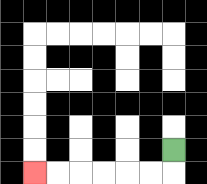{'start': '[7, 6]', 'end': '[1, 7]', 'path_directions': 'D,L,L,L,L,L,L', 'path_coordinates': '[[7, 6], [7, 7], [6, 7], [5, 7], [4, 7], [3, 7], [2, 7], [1, 7]]'}